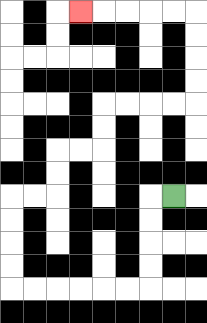{'start': '[7, 8]', 'end': '[3, 0]', 'path_directions': 'L,D,D,D,D,L,L,L,L,L,L,U,U,U,U,R,R,U,U,R,R,U,U,R,R,R,R,U,U,U,U,L,L,L,L,L', 'path_coordinates': '[[7, 8], [6, 8], [6, 9], [6, 10], [6, 11], [6, 12], [5, 12], [4, 12], [3, 12], [2, 12], [1, 12], [0, 12], [0, 11], [0, 10], [0, 9], [0, 8], [1, 8], [2, 8], [2, 7], [2, 6], [3, 6], [4, 6], [4, 5], [4, 4], [5, 4], [6, 4], [7, 4], [8, 4], [8, 3], [8, 2], [8, 1], [8, 0], [7, 0], [6, 0], [5, 0], [4, 0], [3, 0]]'}